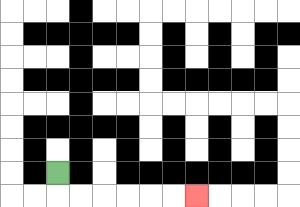{'start': '[2, 7]', 'end': '[8, 8]', 'path_directions': 'D,R,R,R,R,R,R', 'path_coordinates': '[[2, 7], [2, 8], [3, 8], [4, 8], [5, 8], [6, 8], [7, 8], [8, 8]]'}